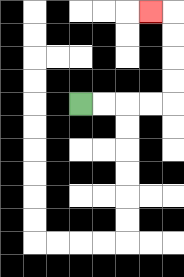{'start': '[3, 4]', 'end': '[6, 0]', 'path_directions': 'R,R,R,R,U,U,U,U,L', 'path_coordinates': '[[3, 4], [4, 4], [5, 4], [6, 4], [7, 4], [7, 3], [7, 2], [7, 1], [7, 0], [6, 0]]'}